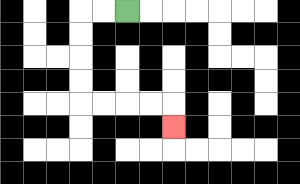{'start': '[5, 0]', 'end': '[7, 5]', 'path_directions': 'L,L,D,D,D,D,R,R,R,R,D', 'path_coordinates': '[[5, 0], [4, 0], [3, 0], [3, 1], [3, 2], [3, 3], [3, 4], [4, 4], [5, 4], [6, 4], [7, 4], [7, 5]]'}